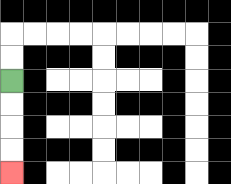{'start': '[0, 3]', 'end': '[0, 7]', 'path_directions': 'D,D,D,D', 'path_coordinates': '[[0, 3], [0, 4], [0, 5], [0, 6], [0, 7]]'}